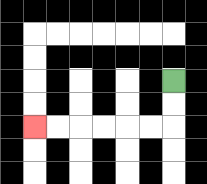{'start': '[7, 3]', 'end': '[1, 5]', 'path_directions': 'D,D,L,L,L,L,L,L', 'path_coordinates': '[[7, 3], [7, 4], [7, 5], [6, 5], [5, 5], [4, 5], [3, 5], [2, 5], [1, 5]]'}